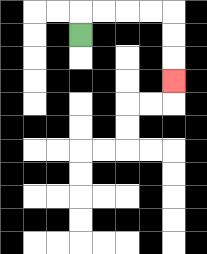{'start': '[3, 1]', 'end': '[7, 3]', 'path_directions': 'U,R,R,R,R,D,D,D', 'path_coordinates': '[[3, 1], [3, 0], [4, 0], [5, 0], [6, 0], [7, 0], [7, 1], [7, 2], [7, 3]]'}